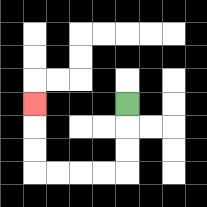{'start': '[5, 4]', 'end': '[1, 4]', 'path_directions': 'D,D,D,L,L,L,L,U,U,U', 'path_coordinates': '[[5, 4], [5, 5], [5, 6], [5, 7], [4, 7], [3, 7], [2, 7], [1, 7], [1, 6], [1, 5], [1, 4]]'}